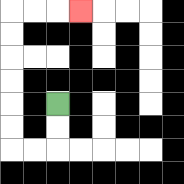{'start': '[2, 4]', 'end': '[3, 0]', 'path_directions': 'D,D,L,L,U,U,U,U,U,U,R,R,R', 'path_coordinates': '[[2, 4], [2, 5], [2, 6], [1, 6], [0, 6], [0, 5], [0, 4], [0, 3], [0, 2], [0, 1], [0, 0], [1, 0], [2, 0], [3, 0]]'}